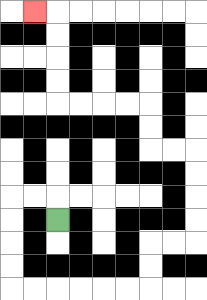{'start': '[2, 9]', 'end': '[1, 0]', 'path_directions': 'U,L,L,D,D,D,D,R,R,R,R,R,R,U,U,R,R,U,U,U,U,L,L,U,U,L,L,L,L,U,U,U,U,L', 'path_coordinates': '[[2, 9], [2, 8], [1, 8], [0, 8], [0, 9], [0, 10], [0, 11], [0, 12], [1, 12], [2, 12], [3, 12], [4, 12], [5, 12], [6, 12], [6, 11], [6, 10], [7, 10], [8, 10], [8, 9], [8, 8], [8, 7], [8, 6], [7, 6], [6, 6], [6, 5], [6, 4], [5, 4], [4, 4], [3, 4], [2, 4], [2, 3], [2, 2], [2, 1], [2, 0], [1, 0]]'}